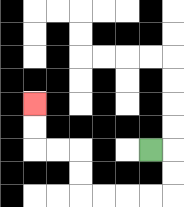{'start': '[6, 6]', 'end': '[1, 4]', 'path_directions': 'R,D,D,L,L,L,L,U,U,L,L,U,U', 'path_coordinates': '[[6, 6], [7, 6], [7, 7], [7, 8], [6, 8], [5, 8], [4, 8], [3, 8], [3, 7], [3, 6], [2, 6], [1, 6], [1, 5], [1, 4]]'}